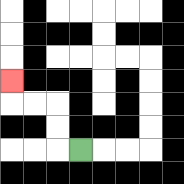{'start': '[3, 6]', 'end': '[0, 3]', 'path_directions': 'L,U,U,L,L,U', 'path_coordinates': '[[3, 6], [2, 6], [2, 5], [2, 4], [1, 4], [0, 4], [0, 3]]'}